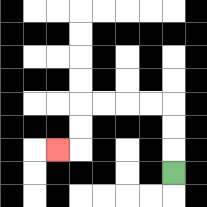{'start': '[7, 7]', 'end': '[2, 6]', 'path_directions': 'U,U,U,L,L,L,L,D,D,L', 'path_coordinates': '[[7, 7], [7, 6], [7, 5], [7, 4], [6, 4], [5, 4], [4, 4], [3, 4], [3, 5], [3, 6], [2, 6]]'}